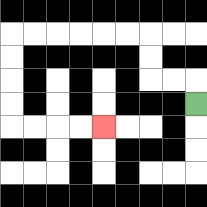{'start': '[8, 4]', 'end': '[4, 5]', 'path_directions': 'U,L,L,U,U,L,L,L,L,L,L,D,D,D,D,R,R,R,R', 'path_coordinates': '[[8, 4], [8, 3], [7, 3], [6, 3], [6, 2], [6, 1], [5, 1], [4, 1], [3, 1], [2, 1], [1, 1], [0, 1], [0, 2], [0, 3], [0, 4], [0, 5], [1, 5], [2, 5], [3, 5], [4, 5]]'}